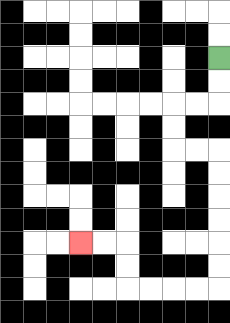{'start': '[9, 2]', 'end': '[3, 10]', 'path_directions': 'D,D,L,L,D,D,R,R,D,D,D,D,D,D,L,L,L,L,U,U,L,L', 'path_coordinates': '[[9, 2], [9, 3], [9, 4], [8, 4], [7, 4], [7, 5], [7, 6], [8, 6], [9, 6], [9, 7], [9, 8], [9, 9], [9, 10], [9, 11], [9, 12], [8, 12], [7, 12], [6, 12], [5, 12], [5, 11], [5, 10], [4, 10], [3, 10]]'}